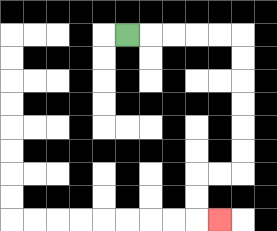{'start': '[5, 1]', 'end': '[9, 9]', 'path_directions': 'R,R,R,R,R,D,D,D,D,D,D,L,L,D,D,R', 'path_coordinates': '[[5, 1], [6, 1], [7, 1], [8, 1], [9, 1], [10, 1], [10, 2], [10, 3], [10, 4], [10, 5], [10, 6], [10, 7], [9, 7], [8, 7], [8, 8], [8, 9], [9, 9]]'}